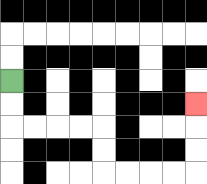{'start': '[0, 3]', 'end': '[8, 4]', 'path_directions': 'D,D,R,R,R,R,D,D,R,R,R,R,U,U,U', 'path_coordinates': '[[0, 3], [0, 4], [0, 5], [1, 5], [2, 5], [3, 5], [4, 5], [4, 6], [4, 7], [5, 7], [6, 7], [7, 7], [8, 7], [8, 6], [8, 5], [8, 4]]'}